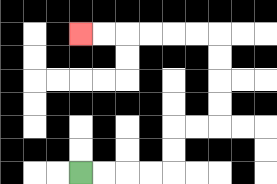{'start': '[3, 7]', 'end': '[3, 1]', 'path_directions': 'R,R,R,R,U,U,R,R,U,U,U,U,L,L,L,L,L,L', 'path_coordinates': '[[3, 7], [4, 7], [5, 7], [6, 7], [7, 7], [7, 6], [7, 5], [8, 5], [9, 5], [9, 4], [9, 3], [9, 2], [9, 1], [8, 1], [7, 1], [6, 1], [5, 1], [4, 1], [3, 1]]'}